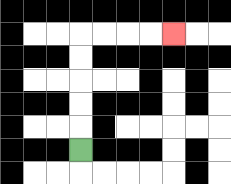{'start': '[3, 6]', 'end': '[7, 1]', 'path_directions': 'U,U,U,U,U,R,R,R,R', 'path_coordinates': '[[3, 6], [3, 5], [3, 4], [3, 3], [3, 2], [3, 1], [4, 1], [5, 1], [6, 1], [7, 1]]'}